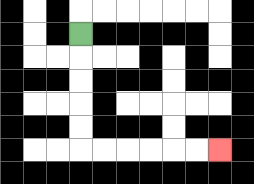{'start': '[3, 1]', 'end': '[9, 6]', 'path_directions': 'D,D,D,D,D,R,R,R,R,R,R', 'path_coordinates': '[[3, 1], [3, 2], [3, 3], [3, 4], [3, 5], [3, 6], [4, 6], [5, 6], [6, 6], [7, 6], [8, 6], [9, 6]]'}